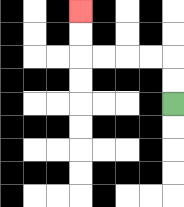{'start': '[7, 4]', 'end': '[3, 0]', 'path_directions': 'U,U,L,L,L,L,U,U', 'path_coordinates': '[[7, 4], [7, 3], [7, 2], [6, 2], [5, 2], [4, 2], [3, 2], [3, 1], [3, 0]]'}